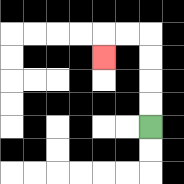{'start': '[6, 5]', 'end': '[4, 2]', 'path_directions': 'U,U,U,U,L,L,D', 'path_coordinates': '[[6, 5], [6, 4], [6, 3], [6, 2], [6, 1], [5, 1], [4, 1], [4, 2]]'}